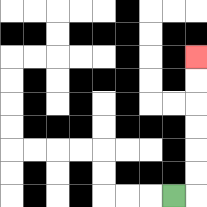{'start': '[7, 8]', 'end': '[8, 2]', 'path_directions': 'R,U,U,U,U,U,U', 'path_coordinates': '[[7, 8], [8, 8], [8, 7], [8, 6], [8, 5], [8, 4], [8, 3], [8, 2]]'}